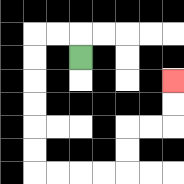{'start': '[3, 2]', 'end': '[7, 3]', 'path_directions': 'U,L,L,D,D,D,D,D,D,R,R,R,R,U,U,R,R,U,U', 'path_coordinates': '[[3, 2], [3, 1], [2, 1], [1, 1], [1, 2], [1, 3], [1, 4], [1, 5], [1, 6], [1, 7], [2, 7], [3, 7], [4, 7], [5, 7], [5, 6], [5, 5], [6, 5], [7, 5], [7, 4], [7, 3]]'}